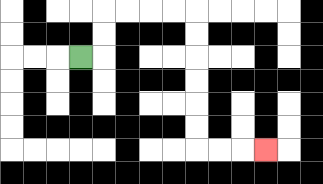{'start': '[3, 2]', 'end': '[11, 6]', 'path_directions': 'R,U,U,R,R,R,R,D,D,D,D,D,D,R,R,R', 'path_coordinates': '[[3, 2], [4, 2], [4, 1], [4, 0], [5, 0], [6, 0], [7, 0], [8, 0], [8, 1], [8, 2], [8, 3], [8, 4], [8, 5], [8, 6], [9, 6], [10, 6], [11, 6]]'}